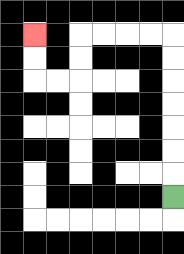{'start': '[7, 8]', 'end': '[1, 1]', 'path_directions': 'U,U,U,U,U,U,U,L,L,L,L,D,D,L,L,U,U', 'path_coordinates': '[[7, 8], [7, 7], [7, 6], [7, 5], [7, 4], [7, 3], [7, 2], [7, 1], [6, 1], [5, 1], [4, 1], [3, 1], [3, 2], [3, 3], [2, 3], [1, 3], [1, 2], [1, 1]]'}